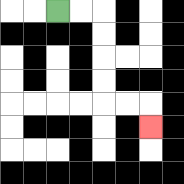{'start': '[2, 0]', 'end': '[6, 5]', 'path_directions': 'R,R,D,D,D,D,R,R,D', 'path_coordinates': '[[2, 0], [3, 0], [4, 0], [4, 1], [4, 2], [4, 3], [4, 4], [5, 4], [6, 4], [6, 5]]'}